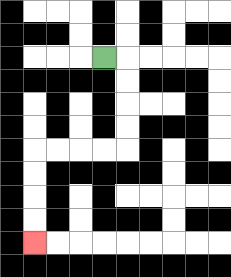{'start': '[4, 2]', 'end': '[1, 10]', 'path_directions': 'R,D,D,D,D,L,L,L,L,D,D,D,D', 'path_coordinates': '[[4, 2], [5, 2], [5, 3], [5, 4], [5, 5], [5, 6], [4, 6], [3, 6], [2, 6], [1, 6], [1, 7], [1, 8], [1, 9], [1, 10]]'}